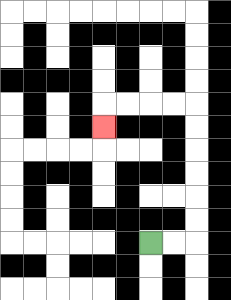{'start': '[6, 10]', 'end': '[4, 5]', 'path_directions': 'R,R,U,U,U,U,U,U,L,L,L,L,D', 'path_coordinates': '[[6, 10], [7, 10], [8, 10], [8, 9], [8, 8], [8, 7], [8, 6], [8, 5], [8, 4], [7, 4], [6, 4], [5, 4], [4, 4], [4, 5]]'}